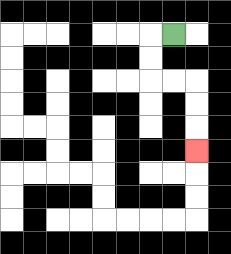{'start': '[7, 1]', 'end': '[8, 6]', 'path_directions': 'L,D,D,R,R,D,D,D', 'path_coordinates': '[[7, 1], [6, 1], [6, 2], [6, 3], [7, 3], [8, 3], [8, 4], [8, 5], [8, 6]]'}